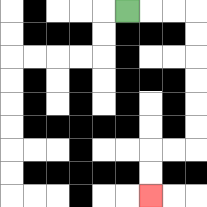{'start': '[5, 0]', 'end': '[6, 8]', 'path_directions': 'R,R,R,D,D,D,D,D,D,L,L,D,D', 'path_coordinates': '[[5, 0], [6, 0], [7, 0], [8, 0], [8, 1], [8, 2], [8, 3], [8, 4], [8, 5], [8, 6], [7, 6], [6, 6], [6, 7], [6, 8]]'}